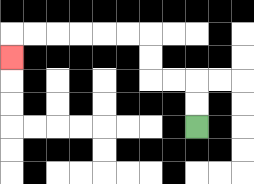{'start': '[8, 5]', 'end': '[0, 2]', 'path_directions': 'U,U,L,L,U,U,L,L,L,L,L,L,D', 'path_coordinates': '[[8, 5], [8, 4], [8, 3], [7, 3], [6, 3], [6, 2], [6, 1], [5, 1], [4, 1], [3, 1], [2, 1], [1, 1], [0, 1], [0, 2]]'}